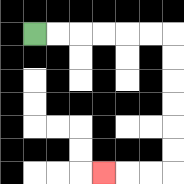{'start': '[1, 1]', 'end': '[4, 7]', 'path_directions': 'R,R,R,R,R,R,D,D,D,D,D,D,L,L,L', 'path_coordinates': '[[1, 1], [2, 1], [3, 1], [4, 1], [5, 1], [6, 1], [7, 1], [7, 2], [7, 3], [7, 4], [7, 5], [7, 6], [7, 7], [6, 7], [5, 7], [4, 7]]'}